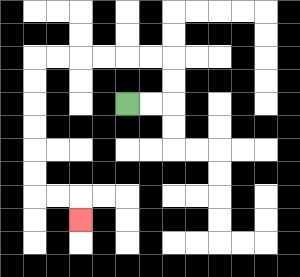{'start': '[5, 4]', 'end': '[3, 9]', 'path_directions': 'R,R,U,U,L,L,L,L,L,L,D,D,D,D,D,D,R,R,D', 'path_coordinates': '[[5, 4], [6, 4], [7, 4], [7, 3], [7, 2], [6, 2], [5, 2], [4, 2], [3, 2], [2, 2], [1, 2], [1, 3], [1, 4], [1, 5], [1, 6], [1, 7], [1, 8], [2, 8], [3, 8], [3, 9]]'}